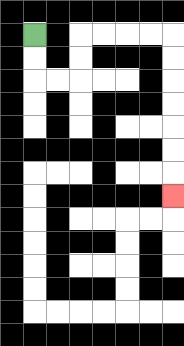{'start': '[1, 1]', 'end': '[7, 8]', 'path_directions': 'D,D,R,R,U,U,R,R,R,R,D,D,D,D,D,D,D', 'path_coordinates': '[[1, 1], [1, 2], [1, 3], [2, 3], [3, 3], [3, 2], [3, 1], [4, 1], [5, 1], [6, 1], [7, 1], [7, 2], [7, 3], [7, 4], [7, 5], [7, 6], [7, 7], [7, 8]]'}